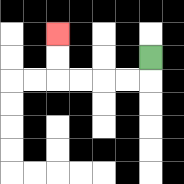{'start': '[6, 2]', 'end': '[2, 1]', 'path_directions': 'D,L,L,L,L,U,U', 'path_coordinates': '[[6, 2], [6, 3], [5, 3], [4, 3], [3, 3], [2, 3], [2, 2], [2, 1]]'}